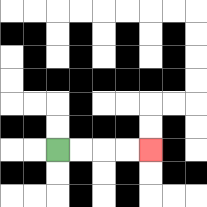{'start': '[2, 6]', 'end': '[6, 6]', 'path_directions': 'R,R,R,R', 'path_coordinates': '[[2, 6], [3, 6], [4, 6], [5, 6], [6, 6]]'}